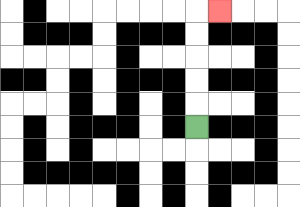{'start': '[8, 5]', 'end': '[9, 0]', 'path_directions': 'U,U,U,U,U,R', 'path_coordinates': '[[8, 5], [8, 4], [8, 3], [8, 2], [8, 1], [8, 0], [9, 0]]'}